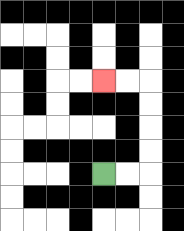{'start': '[4, 7]', 'end': '[4, 3]', 'path_directions': 'R,R,U,U,U,U,L,L', 'path_coordinates': '[[4, 7], [5, 7], [6, 7], [6, 6], [6, 5], [6, 4], [6, 3], [5, 3], [4, 3]]'}